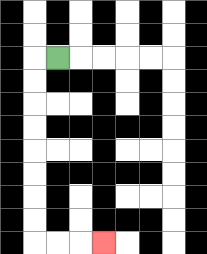{'start': '[2, 2]', 'end': '[4, 10]', 'path_directions': 'L,D,D,D,D,D,D,D,D,R,R,R', 'path_coordinates': '[[2, 2], [1, 2], [1, 3], [1, 4], [1, 5], [1, 6], [1, 7], [1, 8], [1, 9], [1, 10], [2, 10], [3, 10], [4, 10]]'}